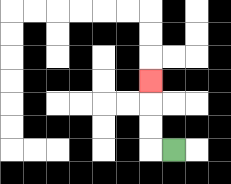{'start': '[7, 6]', 'end': '[6, 3]', 'path_directions': 'L,U,U,U', 'path_coordinates': '[[7, 6], [6, 6], [6, 5], [6, 4], [6, 3]]'}